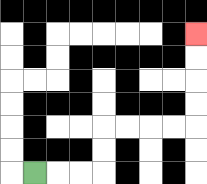{'start': '[1, 7]', 'end': '[8, 1]', 'path_directions': 'R,R,R,U,U,R,R,R,R,U,U,U,U', 'path_coordinates': '[[1, 7], [2, 7], [3, 7], [4, 7], [4, 6], [4, 5], [5, 5], [6, 5], [7, 5], [8, 5], [8, 4], [8, 3], [8, 2], [8, 1]]'}